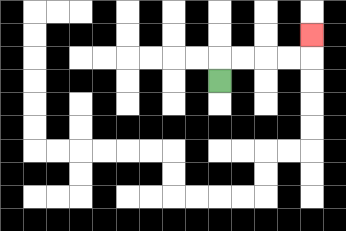{'start': '[9, 3]', 'end': '[13, 1]', 'path_directions': 'U,R,R,R,R,U', 'path_coordinates': '[[9, 3], [9, 2], [10, 2], [11, 2], [12, 2], [13, 2], [13, 1]]'}